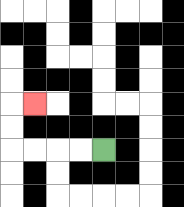{'start': '[4, 6]', 'end': '[1, 4]', 'path_directions': 'L,L,L,L,U,U,R', 'path_coordinates': '[[4, 6], [3, 6], [2, 6], [1, 6], [0, 6], [0, 5], [0, 4], [1, 4]]'}